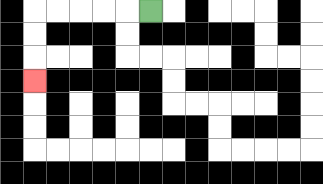{'start': '[6, 0]', 'end': '[1, 3]', 'path_directions': 'L,L,L,L,L,D,D,D', 'path_coordinates': '[[6, 0], [5, 0], [4, 0], [3, 0], [2, 0], [1, 0], [1, 1], [1, 2], [1, 3]]'}